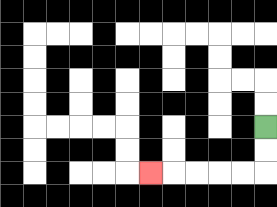{'start': '[11, 5]', 'end': '[6, 7]', 'path_directions': 'D,D,L,L,L,L,L', 'path_coordinates': '[[11, 5], [11, 6], [11, 7], [10, 7], [9, 7], [8, 7], [7, 7], [6, 7]]'}